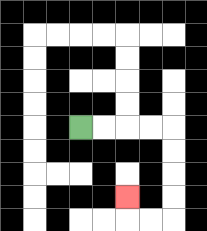{'start': '[3, 5]', 'end': '[5, 8]', 'path_directions': 'R,R,R,R,D,D,D,D,L,L,U', 'path_coordinates': '[[3, 5], [4, 5], [5, 5], [6, 5], [7, 5], [7, 6], [7, 7], [7, 8], [7, 9], [6, 9], [5, 9], [5, 8]]'}